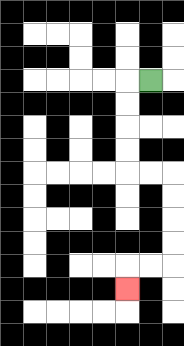{'start': '[6, 3]', 'end': '[5, 12]', 'path_directions': 'L,D,D,D,D,R,R,D,D,D,D,L,L,D', 'path_coordinates': '[[6, 3], [5, 3], [5, 4], [5, 5], [5, 6], [5, 7], [6, 7], [7, 7], [7, 8], [7, 9], [7, 10], [7, 11], [6, 11], [5, 11], [5, 12]]'}